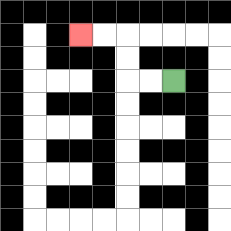{'start': '[7, 3]', 'end': '[3, 1]', 'path_directions': 'L,L,U,U,L,L', 'path_coordinates': '[[7, 3], [6, 3], [5, 3], [5, 2], [5, 1], [4, 1], [3, 1]]'}